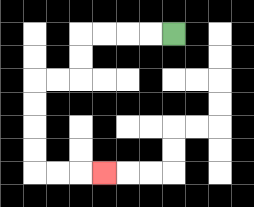{'start': '[7, 1]', 'end': '[4, 7]', 'path_directions': 'L,L,L,L,D,D,L,L,D,D,D,D,R,R,R', 'path_coordinates': '[[7, 1], [6, 1], [5, 1], [4, 1], [3, 1], [3, 2], [3, 3], [2, 3], [1, 3], [1, 4], [1, 5], [1, 6], [1, 7], [2, 7], [3, 7], [4, 7]]'}